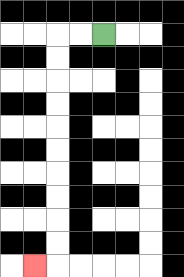{'start': '[4, 1]', 'end': '[1, 11]', 'path_directions': 'L,L,D,D,D,D,D,D,D,D,D,D,L', 'path_coordinates': '[[4, 1], [3, 1], [2, 1], [2, 2], [2, 3], [2, 4], [2, 5], [2, 6], [2, 7], [2, 8], [2, 9], [2, 10], [2, 11], [1, 11]]'}